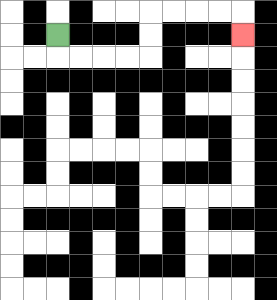{'start': '[2, 1]', 'end': '[10, 1]', 'path_directions': 'D,R,R,R,R,U,U,R,R,R,R,D', 'path_coordinates': '[[2, 1], [2, 2], [3, 2], [4, 2], [5, 2], [6, 2], [6, 1], [6, 0], [7, 0], [8, 0], [9, 0], [10, 0], [10, 1]]'}